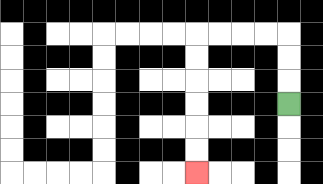{'start': '[12, 4]', 'end': '[8, 7]', 'path_directions': 'U,U,U,L,L,L,L,D,D,D,D,D,D', 'path_coordinates': '[[12, 4], [12, 3], [12, 2], [12, 1], [11, 1], [10, 1], [9, 1], [8, 1], [8, 2], [8, 3], [8, 4], [8, 5], [8, 6], [8, 7]]'}